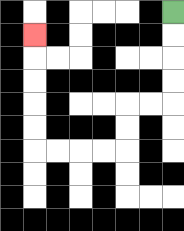{'start': '[7, 0]', 'end': '[1, 1]', 'path_directions': 'D,D,D,D,L,L,D,D,L,L,L,L,U,U,U,U,U', 'path_coordinates': '[[7, 0], [7, 1], [7, 2], [7, 3], [7, 4], [6, 4], [5, 4], [5, 5], [5, 6], [4, 6], [3, 6], [2, 6], [1, 6], [1, 5], [1, 4], [1, 3], [1, 2], [1, 1]]'}